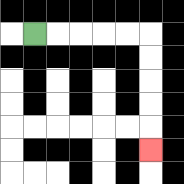{'start': '[1, 1]', 'end': '[6, 6]', 'path_directions': 'R,R,R,R,R,D,D,D,D,D', 'path_coordinates': '[[1, 1], [2, 1], [3, 1], [4, 1], [5, 1], [6, 1], [6, 2], [6, 3], [6, 4], [6, 5], [6, 6]]'}